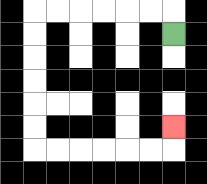{'start': '[7, 1]', 'end': '[7, 5]', 'path_directions': 'U,L,L,L,L,L,L,D,D,D,D,D,D,R,R,R,R,R,R,U', 'path_coordinates': '[[7, 1], [7, 0], [6, 0], [5, 0], [4, 0], [3, 0], [2, 0], [1, 0], [1, 1], [1, 2], [1, 3], [1, 4], [1, 5], [1, 6], [2, 6], [3, 6], [4, 6], [5, 6], [6, 6], [7, 6], [7, 5]]'}